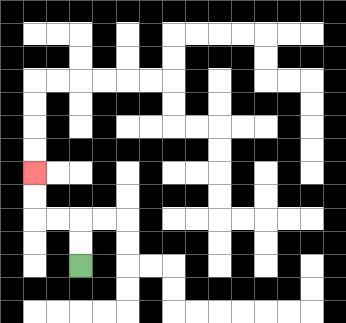{'start': '[3, 11]', 'end': '[1, 7]', 'path_directions': 'U,U,L,L,U,U', 'path_coordinates': '[[3, 11], [3, 10], [3, 9], [2, 9], [1, 9], [1, 8], [1, 7]]'}